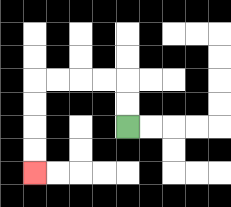{'start': '[5, 5]', 'end': '[1, 7]', 'path_directions': 'U,U,L,L,L,L,D,D,D,D', 'path_coordinates': '[[5, 5], [5, 4], [5, 3], [4, 3], [3, 3], [2, 3], [1, 3], [1, 4], [1, 5], [1, 6], [1, 7]]'}